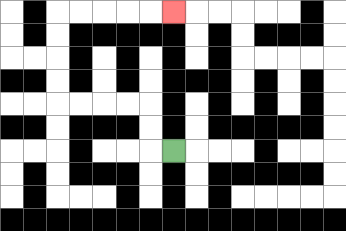{'start': '[7, 6]', 'end': '[7, 0]', 'path_directions': 'L,U,U,L,L,L,L,U,U,U,U,R,R,R,R,R', 'path_coordinates': '[[7, 6], [6, 6], [6, 5], [6, 4], [5, 4], [4, 4], [3, 4], [2, 4], [2, 3], [2, 2], [2, 1], [2, 0], [3, 0], [4, 0], [5, 0], [6, 0], [7, 0]]'}